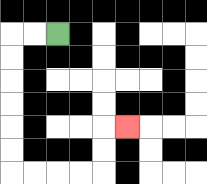{'start': '[2, 1]', 'end': '[5, 5]', 'path_directions': 'L,L,D,D,D,D,D,D,R,R,R,R,U,U,R', 'path_coordinates': '[[2, 1], [1, 1], [0, 1], [0, 2], [0, 3], [0, 4], [0, 5], [0, 6], [0, 7], [1, 7], [2, 7], [3, 7], [4, 7], [4, 6], [4, 5], [5, 5]]'}